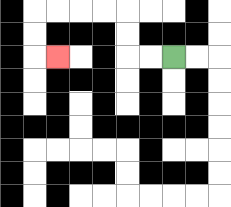{'start': '[7, 2]', 'end': '[2, 2]', 'path_directions': 'L,L,U,U,L,L,L,L,D,D,R', 'path_coordinates': '[[7, 2], [6, 2], [5, 2], [5, 1], [5, 0], [4, 0], [3, 0], [2, 0], [1, 0], [1, 1], [1, 2], [2, 2]]'}